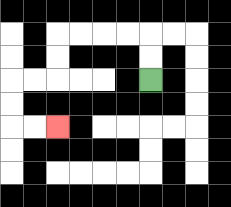{'start': '[6, 3]', 'end': '[2, 5]', 'path_directions': 'U,U,L,L,L,L,D,D,L,L,D,D,R,R', 'path_coordinates': '[[6, 3], [6, 2], [6, 1], [5, 1], [4, 1], [3, 1], [2, 1], [2, 2], [2, 3], [1, 3], [0, 3], [0, 4], [0, 5], [1, 5], [2, 5]]'}